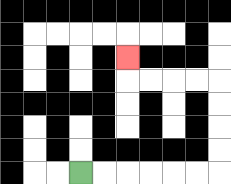{'start': '[3, 7]', 'end': '[5, 2]', 'path_directions': 'R,R,R,R,R,R,U,U,U,U,L,L,L,L,U', 'path_coordinates': '[[3, 7], [4, 7], [5, 7], [6, 7], [7, 7], [8, 7], [9, 7], [9, 6], [9, 5], [9, 4], [9, 3], [8, 3], [7, 3], [6, 3], [5, 3], [5, 2]]'}